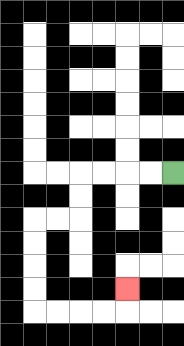{'start': '[7, 7]', 'end': '[5, 12]', 'path_directions': 'L,L,L,L,D,D,L,L,D,D,D,D,R,R,R,R,U', 'path_coordinates': '[[7, 7], [6, 7], [5, 7], [4, 7], [3, 7], [3, 8], [3, 9], [2, 9], [1, 9], [1, 10], [1, 11], [1, 12], [1, 13], [2, 13], [3, 13], [4, 13], [5, 13], [5, 12]]'}